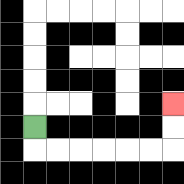{'start': '[1, 5]', 'end': '[7, 4]', 'path_directions': 'D,R,R,R,R,R,R,U,U', 'path_coordinates': '[[1, 5], [1, 6], [2, 6], [3, 6], [4, 6], [5, 6], [6, 6], [7, 6], [7, 5], [7, 4]]'}